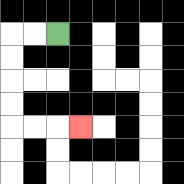{'start': '[2, 1]', 'end': '[3, 5]', 'path_directions': 'L,L,D,D,D,D,R,R,R', 'path_coordinates': '[[2, 1], [1, 1], [0, 1], [0, 2], [0, 3], [0, 4], [0, 5], [1, 5], [2, 5], [3, 5]]'}